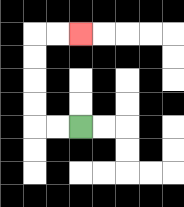{'start': '[3, 5]', 'end': '[3, 1]', 'path_directions': 'L,L,U,U,U,U,R,R', 'path_coordinates': '[[3, 5], [2, 5], [1, 5], [1, 4], [1, 3], [1, 2], [1, 1], [2, 1], [3, 1]]'}